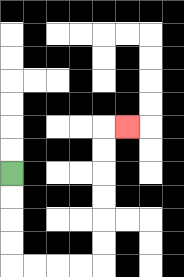{'start': '[0, 7]', 'end': '[5, 5]', 'path_directions': 'D,D,D,D,R,R,R,R,U,U,U,U,U,U,R', 'path_coordinates': '[[0, 7], [0, 8], [0, 9], [0, 10], [0, 11], [1, 11], [2, 11], [3, 11], [4, 11], [4, 10], [4, 9], [4, 8], [4, 7], [4, 6], [4, 5], [5, 5]]'}